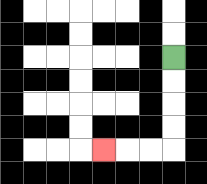{'start': '[7, 2]', 'end': '[4, 6]', 'path_directions': 'D,D,D,D,L,L,L', 'path_coordinates': '[[7, 2], [7, 3], [7, 4], [7, 5], [7, 6], [6, 6], [5, 6], [4, 6]]'}